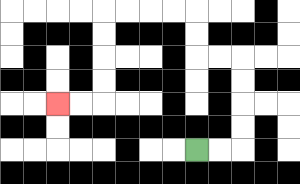{'start': '[8, 6]', 'end': '[2, 4]', 'path_directions': 'R,R,U,U,U,U,L,L,U,U,L,L,L,L,D,D,D,D,L,L', 'path_coordinates': '[[8, 6], [9, 6], [10, 6], [10, 5], [10, 4], [10, 3], [10, 2], [9, 2], [8, 2], [8, 1], [8, 0], [7, 0], [6, 0], [5, 0], [4, 0], [4, 1], [4, 2], [4, 3], [4, 4], [3, 4], [2, 4]]'}